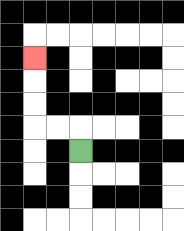{'start': '[3, 6]', 'end': '[1, 2]', 'path_directions': 'U,L,L,U,U,U', 'path_coordinates': '[[3, 6], [3, 5], [2, 5], [1, 5], [1, 4], [1, 3], [1, 2]]'}